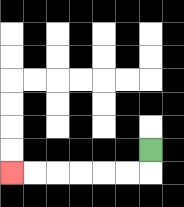{'start': '[6, 6]', 'end': '[0, 7]', 'path_directions': 'D,L,L,L,L,L,L', 'path_coordinates': '[[6, 6], [6, 7], [5, 7], [4, 7], [3, 7], [2, 7], [1, 7], [0, 7]]'}